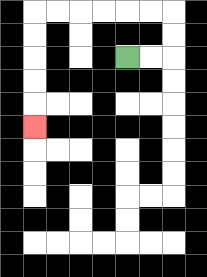{'start': '[5, 2]', 'end': '[1, 5]', 'path_directions': 'R,R,U,U,L,L,L,L,L,L,D,D,D,D,D', 'path_coordinates': '[[5, 2], [6, 2], [7, 2], [7, 1], [7, 0], [6, 0], [5, 0], [4, 0], [3, 0], [2, 0], [1, 0], [1, 1], [1, 2], [1, 3], [1, 4], [1, 5]]'}